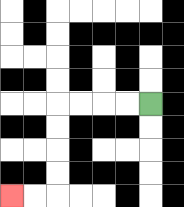{'start': '[6, 4]', 'end': '[0, 8]', 'path_directions': 'L,L,L,L,D,D,D,D,L,L', 'path_coordinates': '[[6, 4], [5, 4], [4, 4], [3, 4], [2, 4], [2, 5], [2, 6], [2, 7], [2, 8], [1, 8], [0, 8]]'}